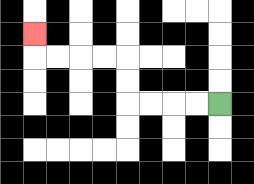{'start': '[9, 4]', 'end': '[1, 1]', 'path_directions': 'L,L,L,L,U,U,L,L,L,L,U', 'path_coordinates': '[[9, 4], [8, 4], [7, 4], [6, 4], [5, 4], [5, 3], [5, 2], [4, 2], [3, 2], [2, 2], [1, 2], [1, 1]]'}